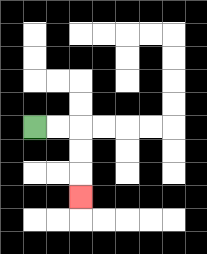{'start': '[1, 5]', 'end': '[3, 8]', 'path_directions': 'R,R,D,D,D', 'path_coordinates': '[[1, 5], [2, 5], [3, 5], [3, 6], [3, 7], [3, 8]]'}